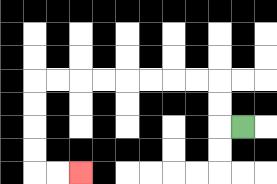{'start': '[10, 5]', 'end': '[3, 7]', 'path_directions': 'L,U,U,L,L,L,L,L,L,L,L,D,D,D,D,R,R', 'path_coordinates': '[[10, 5], [9, 5], [9, 4], [9, 3], [8, 3], [7, 3], [6, 3], [5, 3], [4, 3], [3, 3], [2, 3], [1, 3], [1, 4], [1, 5], [1, 6], [1, 7], [2, 7], [3, 7]]'}